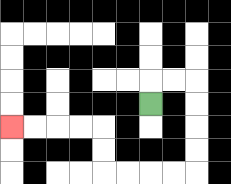{'start': '[6, 4]', 'end': '[0, 5]', 'path_directions': 'U,R,R,D,D,D,D,L,L,L,L,U,U,L,L,L,L', 'path_coordinates': '[[6, 4], [6, 3], [7, 3], [8, 3], [8, 4], [8, 5], [8, 6], [8, 7], [7, 7], [6, 7], [5, 7], [4, 7], [4, 6], [4, 5], [3, 5], [2, 5], [1, 5], [0, 5]]'}